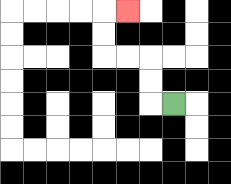{'start': '[7, 4]', 'end': '[5, 0]', 'path_directions': 'L,U,U,L,L,U,U,R', 'path_coordinates': '[[7, 4], [6, 4], [6, 3], [6, 2], [5, 2], [4, 2], [4, 1], [4, 0], [5, 0]]'}